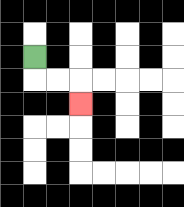{'start': '[1, 2]', 'end': '[3, 4]', 'path_directions': 'D,R,R,D', 'path_coordinates': '[[1, 2], [1, 3], [2, 3], [3, 3], [3, 4]]'}